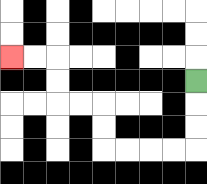{'start': '[8, 3]', 'end': '[0, 2]', 'path_directions': 'D,D,D,L,L,L,L,U,U,L,L,U,U,L,L', 'path_coordinates': '[[8, 3], [8, 4], [8, 5], [8, 6], [7, 6], [6, 6], [5, 6], [4, 6], [4, 5], [4, 4], [3, 4], [2, 4], [2, 3], [2, 2], [1, 2], [0, 2]]'}